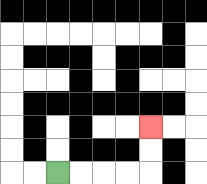{'start': '[2, 7]', 'end': '[6, 5]', 'path_directions': 'R,R,R,R,U,U', 'path_coordinates': '[[2, 7], [3, 7], [4, 7], [5, 7], [6, 7], [6, 6], [6, 5]]'}